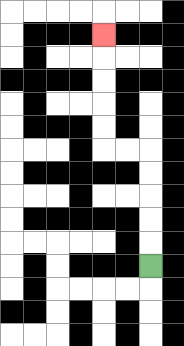{'start': '[6, 11]', 'end': '[4, 1]', 'path_directions': 'U,U,U,U,U,L,L,U,U,U,U,U', 'path_coordinates': '[[6, 11], [6, 10], [6, 9], [6, 8], [6, 7], [6, 6], [5, 6], [4, 6], [4, 5], [4, 4], [4, 3], [4, 2], [4, 1]]'}